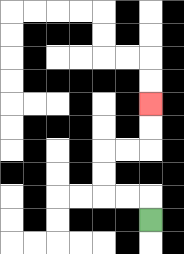{'start': '[6, 9]', 'end': '[6, 4]', 'path_directions': 'U,L,L,U,U,R,R,U,U', 'path_coordinates': '[[6, 9], [6, 8], [5, 8], [4, 8], [4, 7], [4, 6], [5, 6], [6, 6], [6, 5], [6, 4]]'}